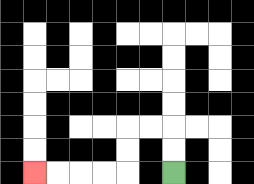{'start': '[7, 7]', 'end': '[1, 7]', 'path_directions': 'U,U,L,L,D,D,L,L,L,L', 'path_coordinates': '[[7, 7], [7, 6], [7, 5], [6, 5], [5, 5], [5, 6], [5, 7], [4, 7], [3, 7], [2, 7], [1, 7]]'}